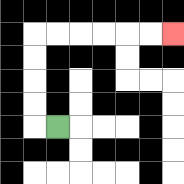{'start': '[2, 5]', 'end': '[7, 1]', 'path_directions': 'L,U,U,U,U,R,R,R,R,R,R', 'path_coordinates': '[[2, 5], [1, 5], [1, 4], [1, 3], [1, 2], [1, 1], [2, 1], [3, 1], [4, 1], [5, 1], [6, 1], [7, 1]]'}